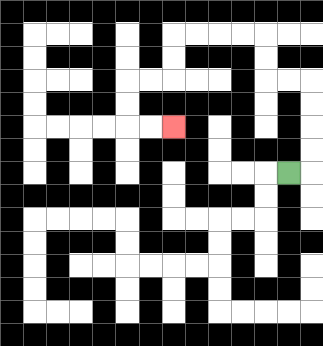{'start': '[12, 7]', 'end': '[7, 5]', 'path_directions': 'R,U,U,U,U,L,L,U,U,L,L,L,L,D,D,L,L,D,D,R,R', 'path_coordinates': '[[12, 7], [13, 7], [13, 6], [13, 5], [13, 4], [13, 3], [12, 3], [11, 3], [11, 2], [11, 1], [10, 1], [9, 1], [8, 1], [7, 1], [7, 2], [7, 3], [6, 3], [5, 3], [5, 4], [5, 5], [6, 5], [7, 5]]'}